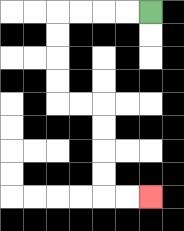{'start': '[6, 0]', 'end': '[6, 8]', 'path_directions': 'L,L,L,L,D,D,D,D,R,R,D,D,D,D,R,R', 'path_coordinates': '[[6, 0], [5, 0], [4, 0], [3, 0], [2, 0], [2, 1], [2, 2], [2, 3], [2, 4], [3, 4], [4, 4], [4, 5], [4, 6], [4, 7], [4, 8], [5, 8], [6, 8]]'}